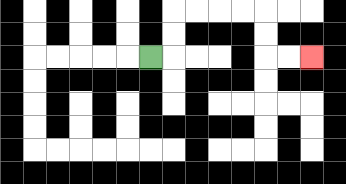{'start': '[6, 2]', 'end': '[13, 2]', 'path_directions': 'R,U,U,R,R,R,R,D,D,R,R', 'path_coordinates': '[[6, 2], [7, 2], [7, 1], [7, 0], [8, 0], [9, 0], [10, 0], [11, 0], [11, 1], [11, 2], [12, 2], [13, 2]]'}